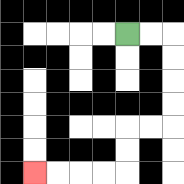{'start': '[5, 1]', 'end': '[1, 7]', 'path_directions': 'R,R,D,D,D,D,L,L,D,D,L,L,L,L', 'path_coordinates': '[[5, 1], [6, 1], [7, 1], [7, 2], [7, 3], [7, 4], [7, 5], [6, 5], [5, 5], [5, 6], [5, 7], [4, 7], [3, 7], [2, 7], [1, 7]]'}